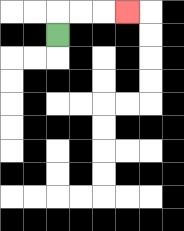{'start': '[2, 1]', 'end': '[5, 0]', 'path_directions': 'U,R,R,R', 'path_coordinates': '[[2, 1], [2, 0], [3, 0], [4, 0], [5, 0]]'}